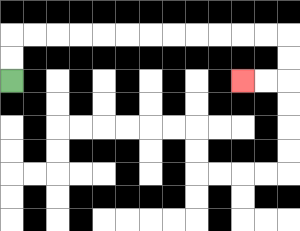{'start': '[0, 3]', 'end': '[10, 3]', 'path_directions': 'U,U,R,R,R,R,R,R,R,R,R,R,R,R,D,D,L,L', 'path_coordinates': '[[0, 3], [0, 2], [0, 1], [1, 1], [2, 1], [3, 1], [4, 1], [5, 1], [6, 1], [7, 1], [8, 1], [9, 1], [10, 1], [11, 1], [12, 1], [12, 2], [12, 3], [11, 3], [10, 3]]'}